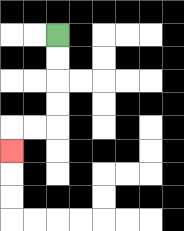{'start': '[2, 1]', 'end': '[0, 6]', 'path_directions': 'D,D,D,D,L,L,D', 'path_coordinates': '[[2, 1], [2, 2], [2, 3], [2, 4], [2, 5], [1, 5], [0, 5], [0, 6]]'}